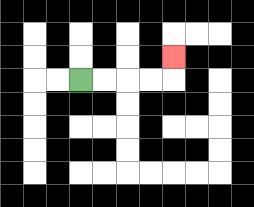{'start': '[3, 3]', 'end': '[7, 2]', 'path_directions': 'R,R,R,R,U', 'path_coordinates': '[[3, 3], [4, 3], [5, 3], [6, 3], [7, 3], [7, 2]]'}